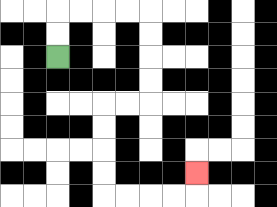{'start': '[2, 2]', 'end': '[8, 7]', 'path_directions': 'U,U,R,R,R,R,D,D,D,D,L,L,D,D,D,D,R,R,R,R,U', 'path_coordinates': '[[2, 2], [2, 1], [2, 0], [3, 0], [4, 0], [5, 0], [6, 0], [6, 1], [6, 2], [6, 3], [6, 4], [5, 4], [4, 4], [4, 5], [4, 6], [4, 7], [4, 8], [5, 8], [6, 8], [7, 8], [8, 8], [8, 7]]'}